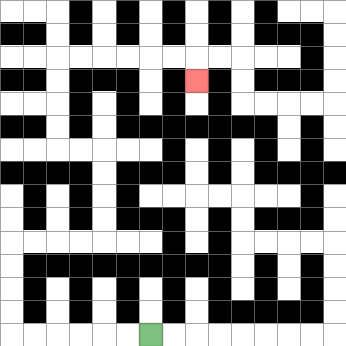{'start': '[6, 14]', 'end': '[8, 3]', 'path_directions': 'L,L,L,L,L,L,U,U,U,U,R,R,R,R,U,U,U,U,L,L,U,U,U,U,R,R,R,R,R,R,D', 'path_coordinates': '[[6, 14], [5, 14], [4, 14], [3, 14], [2, 14], [1, 14], [0, 14], [0, 13], [0, 12], [0, 11], [0, 10], [1, 10], [2, 10], [3, 10], [4, 10], [4, 9], [4, 8], [4, 7], [4, 6], [3, 6], [2, 6], [2, 5], [2, 4], [2, 3], [2, 2], [3, 2], [4, 2], [5, 2], [6, 2], [7, 2], [8, 2], [8, 3]]'}